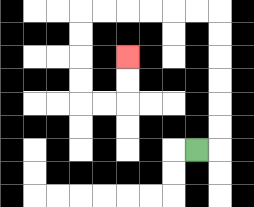{'start': '[8, 6]', 'end': '[5, 2]', 'path_directions': 'R,U,U,U,U,U,U,L,L,L,L,L,L,D,D,D,D,R,R,U,U', 'path_coordinates': '[[8, 6], [9, 6], [9, 5], [9, 4], [9, 3], [9, 2], [9, 1], [9, 0], [8, 0], [7, 0], [6, 0], [5, 0], [4, 0], [3, 0], [3, 1], [3, 2], [3, 3], [3, 4], [4, 4], [5, 4], [5, 3], [5, 2]]'}